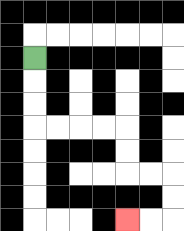{'start': '[1, 2]', 'end': '[5, 9]', 'path_directions': 'D,D,D,R,R,R,R,D,D,R,R,D,D,L,L', 'path_coordinates': '[[1, 2], [1, 3], [1, 4], [1, 5], [2, 5], [3, 5], [4, 5], [5, 5], [5, 6], [5, 7], [6, 7], [7, 7], [7, 8], [7, 9], [6, 9], [5, 9]]'}